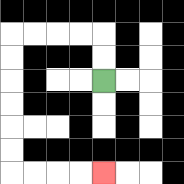{'start': '[4, 3]', 'end': '[4, 7]', 'path_directions': 'U,U,L,L,L,L,D,D,D,D,D,D,R,R,R,R', 'path_coordinates': '[[4, 3], [4, 2], [4, 1], [3, 1], [2, 1], [1, 1], [0, 1], [0, 2], [0, 3], [0, 4], [0, 5], [0, 6], [0, 7], [1, 7], [2, 7], [3, 7], [4, 7]]'}